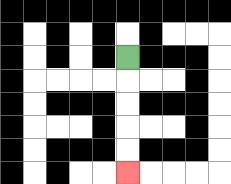{'start': '[5, 2]', 'end': '[5, 7]', 'path_directions': 'D,D,D,D,D', 'path_coordinates': '[[5, 2], [5, 3], [5, 4], [5, 5], [5, 6], [5, 7]]'}